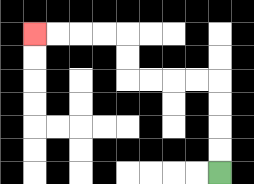{'start': '[9, 7]', 'end': '[1, 1]', 'path_directions': 'U,U,U,U,L,L,L,L,U,U,L,L,L,L', 'path_coordinates': '[[9, 7], [9, 6], [9, 5], [9, 4], [9, 3], [8, 3], [7, 3], [6, 3], [5, 3], [5, 2], [5, 1], [4, 1], [3, 1], [2, 1], [1, 1]]'}